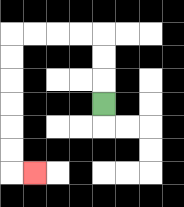{'start': '[4, 4]', 'end': '[1, 7]', 'path_directions': 'U,U,U,L,L,L,L,D,D,D,D,D,D,R', 'path_coordinates': '[[4, 4], [4, 3], [4, 2], [4, 1], [3, 1], [2, 1], [1, 1], [0, 1], [0, 2], [0, 3], [0, 4], [0, 5], [0, 6], [0, 7], [1, 7]]'}